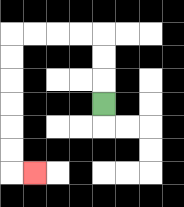{'start': '[4, 4]', 'end': '[1, 7]', 'path_directions': 'U,U,U,L,L,L,L,D,D,D,D,D,D,R', 'path_coordinates': '[[4, 4], [4, 3], [4, 2], [4, 1], [3, 1], [2, 1], [1, 1], [0, 1], [0, 2], [0, 3], [0, 4], [0, 5], [0, 6], [0, 7], [1, 7]]'}